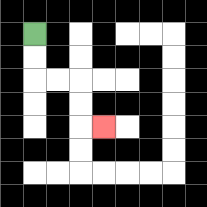{'start': '[1, 1]', 'end': '[4, 5]', 'path_directions': 'D,D,R,R,D,D,R', 'path_coordinates': '[[1, 1], [1, 2], [1, 3], [2, 3], [3, 3], [3, 4], [3, 5], [4, 5]]'}